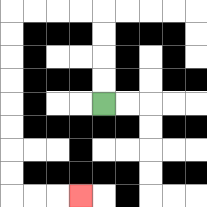{'start': '[4, 4]', 'end': '[3, 8]', 'path_directions': 'U,U,U,U,L,L,L,L,D,D,D,D,D,D,D,D,R,R,R', 'path_coordinates': '[[4, 4], [4, 3], [4, 2], [4, 1], [4, 0], [3, 0], [2, 0], [1, 0], [0, 0], [0, 1], [0, 2], [0, 3], [0, 4], [0, 5], [0, 6], [0, 7], [0, 8], [1, 8], [2, 8], [3, 8]]'}